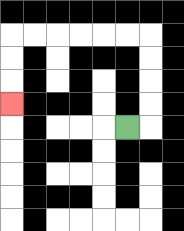{'start': '[5, 5]', 'end': '[0, 4]', 'path_directions': 'R,U,U,U,U,L,L,L,L,L,L,D,D,D', 'path_coordinates': '[[5, 5], [6, 5], [6, 4], [6, 3], [6, 2], [6, 1], [5, 1], [4, 1], [3, 1], [2, 1], [1, 1], [0, 1], [0, 2], [0, 3], [0, 4]]'}